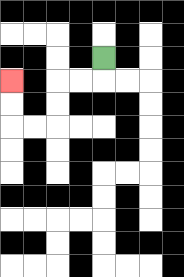{'start': '[4, 2]', 'end': '[0, 3]', 'path_directions': 'D,L,L,D,D,L,L,U,U', 'path_coordinates': '[[4, 2], [4, 3], [3, 3], [2, 3], [2, 4], [2, 5], [1, 5], [0, 5], [0, 4], [0, 3]]'}